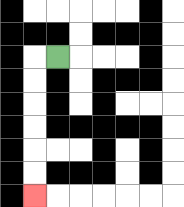{'start': '[2, 2]', 'end': '[1, 8]', 'path_directions': 'L,D,D,D,D,D,D', 'path_coordinates': '[[2, 2], [1, 2], [1, 3], [1, 4], [1, 5], [1, 6], [1, 7], [1, 8]]'}